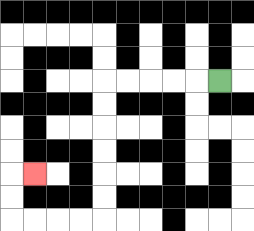{'start': '[9, 3]', 'end': '[1, 7]', 'path_directions': 'L,L,L,L,L,D,D,D,D,D,D,L,L,L,L,U,U,R', 'path_coordinates': '[[9, 3], [8, 3], [7, 3], [6, 3], [5, 3], [4, 3], [4, 4], [4, 5], [4, 6], [4, 7], [4, 8], [4, 9], [3, 9], [2, 9], [1, 9], [0, 9], [0, 8], [0, 7], [1, 7]]'}